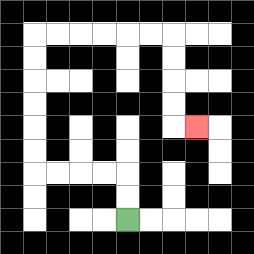{'start': '[5, 9]', 'end': '[8, 5]', 'path_directions': 'U,U,L,L,L,L,U,U,U,U,U,U,R,R,R,R,R,R,D,D,D,D,R', 'path_coordinates': '[[5, 9], [5, 8], [5, 7], [4, 7], [3, 7], [2, 7], [1, 7], [1, 6], [1, 5], [1, 4], [1, 3], [1, 2], [1, 1], [2, 1], [3, 1], [4, 1], [5, 1], [6, 1], [7, 1], [7, 2], [7, 3], [7, 4], [7, 5], [8, 5]]'}